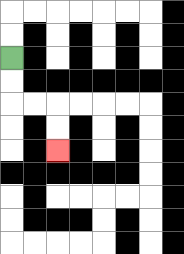{'start': '[0, 2]', 'end': '[2, 6]', 'path_directions': 'D,D,R,R,D,D', 'path_coordinates': '[[0, 2], [0, 3], [0, 4], [1, 4], [2, 4], [2, 5], [2, 6]]'}